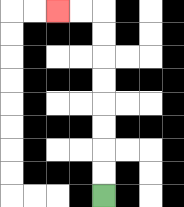{'start': '[4, 8]', 'end': '[2, 0]', 'path_directions': 'U,U,U,U,U,U,U,U,L,L', 'path_coordinates': '[[4, 8], [4, 7], [4, 6], [4, 5], [4, 4], [4, 3], [4, 2], [4, 1], [4, 0], [3, 0], [2, 0]]'}